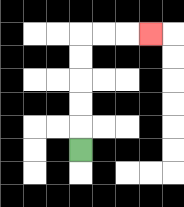{'start': '[3, 6]', 'end': '[6, 1]', 'path_directions': 'U,U,U,U,U,R,R,R', 'path_coordinates': '[[3, 6], [3, 5], [3, 4], [3, 3], [3, 2], [3, 1], [4, 1], [5, 1], [6, 1]]'}